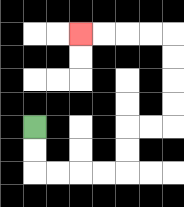{'start': '[1, 5]', 'end': '[3, 1]', 'path_directions': 'D,D,R,R,R,R,U,U,R,R,U,U,U,U,L,L,L,L', 'path_coordinates': '[[1, 5], [1, 6], [1, 7], [2, 7], [3, 7], [4, 7], [5, 7], [5, 6], [5, 5], [6, 5], [7, 5], [7, 4], [7, 3], [7, 2], [7, 1], [6, 1], [5, 1], [4, 1], [3, 1]]'}